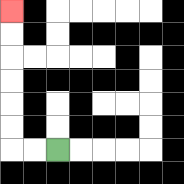{'start': '[2, 6]', 'end': '[0, 0]', 'path_directions': 'L,L,U,U,U,U,U,U', 'path_coordinates': '[[2, 6], [1, 6], [0, 6], [0, 5], [0, 4], [0, 3], [0, 2], [0, 1], [0, 0]]'}